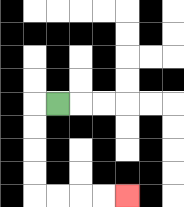{'start': '[2, 4]', 'end': '[5, 8]', 'path_directions': 'L,D,D,D,D,R,R,R,R', 'path_coordinates': '[[2, 4], [1, 4], [1, 5], [1, 6], [1, 7], [1, 8], [2, 8], [3, 8], [4, 8], [5, 8]]'}